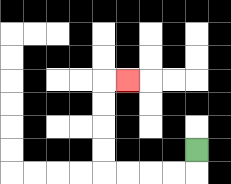{'start': '[8, 6]', 'end': '[5, 3]', 'path_directions': 'D,L,L,L,L,U,U,U,U,R', 'path_coordinates': '[[8, 6], [8, 7], [7, 7], [6, 7], [5, 7], [4, 7], [4, 6], [4, 5], [4, 4], [4, 3], [5, 3]]'}